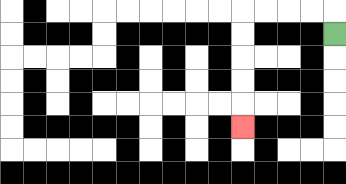{'start': '[14, 1]', 'end': '[10, 5]', 'path_directions': 'U,L,L,L,L,D,D,D,D,D', 'path_coordinates': '[[14, 1], [14, 0], [13, 0], [12, 0], [11, 0], [10, 0], [10, 1], [10, 2], [10, 3], [10, 4], [10, 5]]'}